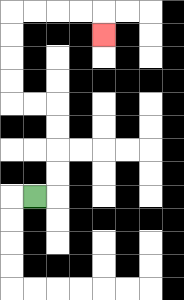{'start': '[1, 8]', 'end': '[4, 1]', 'path_directions': 'R,U,U,U,U,L,L,U,U,U,U,R,R,R,R,D', 'path_coordinates': '[[1, 8], [2, 8], [2, 7], [2, 6], [2, 5], [2, 4], [1, 4], [0, 4], [0, 3], [0, 2], [0, 1], [0, 0], [1, 0], [2, 0], [3, 0], [4, 0], [4, 1]]'}